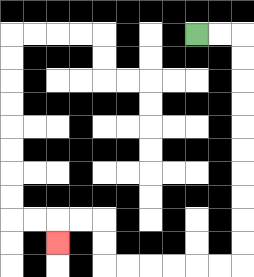{'start': '[8, 1]', 'end': '[2, 10]', 'path_directions': 'R,R,D,D,D,D,D,D,D,D,D,D,L,L,L,L,L,L,U,U,L,L,D', 'path_coordinates': '[[8, 1], [9, 1], [10, 1], [10, 2], [10, 3], [10, 4], [10, 5], [10, 6], [10, 7], [10, 8], [10, 9], [10, 10], [10, 11], [9, 11], [8, 11], [7, 11], [6, 11], [5, 11], [4, 11], [4, 10], [4, 9], [3, 9], [2, 9], [2, 10]]'}